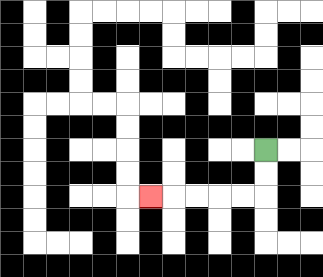{'start': '[11, 6]', 'end': '[6, 8]', 'path_directions': 'D,D,L,L,L,L,L', 'path_coordinates': '[[11, 6], [11, 7], [11, 8], [10, 8], [9, 8], [8, 8], [7, 8], [6, 8]]'}